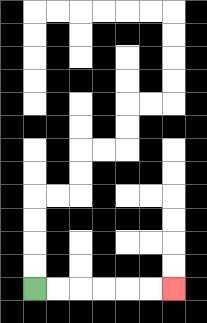{'start': '[1, 12]', 'end': '[7, 12]', 'path_directions': 'R,R,R,R,R,R', 'path_coordinates': '[[1, 12], [2, 12], [3, 12], [4, 12], [5, 12], [6, 12], [7, 12]]'}